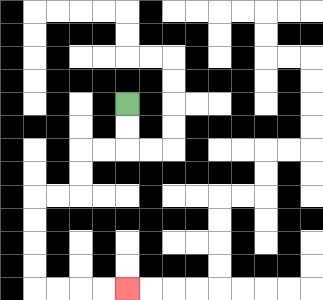{'start': '[5, 4]', 'end': '[5, 12]', 'path_directions': 'D,D,L,L,D,D,L,L,D,D,D,D,R,R,R,R', 'path_coordinates': '[[5, 4], [5, 5], [5, 6], [4, 6], [3, 6], [3, 7], [3, 8], [2, 8], [1, 8], [1, 9], [1, 10], [1, 11], [1, 12], [2, 12], [3, 12], [4, 12], [5, 12]]'}